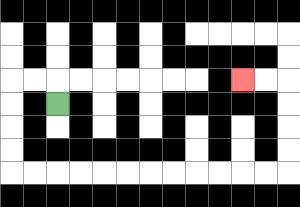{'start': '[2, 4]', 'end': '[10, 3]', 'path_directions': 'U,L,L,D,D,D,D,R,R,R,R,R,R,R,R,R,R,R,R,U,U,U,U,L,L', 'path_coordinates': '[[2, 4], [2, 3], [1, 3], [0, 3], [0, 4], [0, 5], [0, 6], [0, 7], [1, 7], [2, 7], [3, 7], [4, 7], [5, 7], [6, 7], [7, 7], [8, 7], [9, 7], [10, 7], [11, 7], [12, 7], [12, 6], [12, 5], [12, 4], [12, 3], [11, 3], [10, 3]]'}